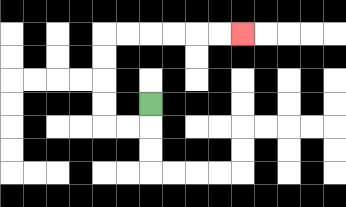{'start': '[6, 4]', 'end': '[10, 1]', 'path_directions': 'D,L,L,U,U,U,U,R,R,R,R,R,R', 'path_coordinates': '[[6, 4], [6, 5], [5, 5], [4, 5], [4, 4], [4, 3], [4, 2], [4, 1], [5, 1], [6, 1], [7, 1], [8, 1], [9, 1], [10, 1]]'}